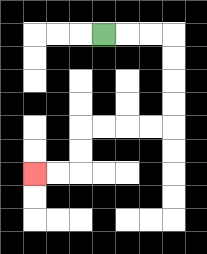{'start': '[4, 1]', 'end': '[1, 7]', 'path_directions': 'R,R,R,D,D,D,D,L,L,L,L,D,D,L,L', 'path_coordinates': '[[4, 1], [5, 1], [6, 1], [7, 1], [7, 2], [7, 3], [7, 4], [7, 5], [6, 5], [5, 5], [4, 5], [3, 5], [3, 6], [3, 7], [2, 7], [1, 7]]'}